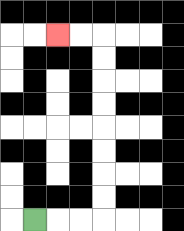{'start': '[1, 9]', 'end': '[2, 1]', 'path_directions': 'R,R,R,U,U,U,U,U,U,U,U,L,L', 'path_coordinates': '[[1, 9], [2, 9], [3, 9], [4, 9], [4, 8], [4, 7], [4, 6], [4, 5], [4, 4], [4, 3], [4, 2], [4, 1], [3, 1], [2, 1]]'}